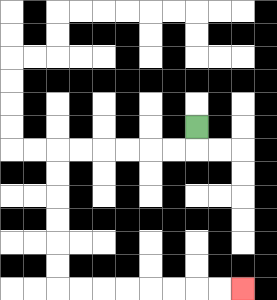{'start': '[8, 5]', 'end': '[10, 12]', 'path_directions': 'D,L,L,L,L,L,L,D,D,D,D,D,D,R,R,R,R,R,R,R,R', 'path_coordinates': '[[8, 5], [8, 6], [7, 6], [6, 6], [5, 6], [4, 6], [3, 6], [2, 6], [2, 7], [2, 8], [2, 9], [2, 10], [2, 11], [2, 12], [3, 12], [4, 12], [5, 12], [6, 12], [7, 12], [8, 12], [9, 12], [10, 12]]'}